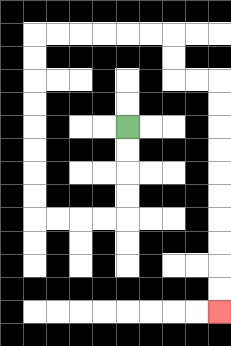{'start': '[5, 5]', 'end': '[9, 13]', 'path_directions': 'D,D,D,D,L,L,L,L,U,U,U,U,U,U,U,U,R,R,R,R,R,R,D,D,R,R,D,D,D,D,D,D,D,D,D,D', 'path_coordinates': '[[5, 5], [5, 6], [5, 7], [5, 8], [5, 9], [4, 9], [3, 9], [2, 9], [1, 9], [1, 8], [1, 7], [1, 6], [1, 5], [1, 4], [1, 3], [1, 2], [1, 1], [2, 1], [3, 1], [4, 1], [5, 1], [6, 1], [7, 1], [7, 2], [7, 3], [8, 3], [9, 3], [9, 4], [9, 5], [9, 6], [9, 7], [9, 8], [9, 9], [9, 10], [9, 11], [9, 12], [9, 13]]'}